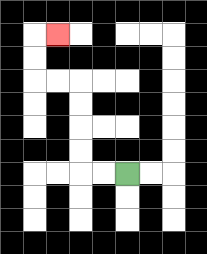{'start': '[5, 7]', 'end': '[2, 1]', 'path_directions': 'L,L,U,U,U,U,L,L,U,U,R', 'path_coordinates': '[[5, 7], [4, 7], [3, 7], [3, 6], [3, 5], [3, 4], [3, 3], [2, 3], [1, 3], [1, 2], [1, 1], [2, 1]]'}